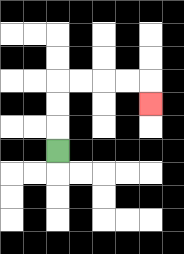{'start': '[2, 6]', 'end': '[6, 4]', 'path_directions': 'U,U,U,R,R,R,R,D', 'path_coordinates': '[[2, 6], [2, 5], [2, 4], [2, 3], [3, 3], [4, 3], [5, 3], [6, 3], [6, 4]]'}